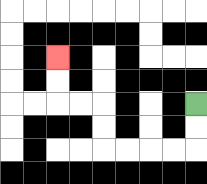{'start': '[8, 4]', 'end': '[2, 2]', 'path_directions': 'D,D,L,L,L,L,U,U,L,L,U,U', 'path_coordinates': '[[8, 4], [8, 5], [8, 6], [7, 6], [6, 6], [5, 6], [4, 6], [4, 5], [4, 4], [3, 4], [2, 4], [2, 3], [2, 2]]'}